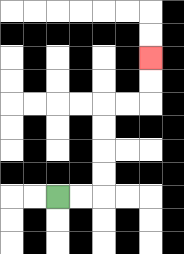{'start': '[2, 8]', 'end': '[6, 2]', 'path_directions': 'R,R,U,U,U,U,R,R,U,U', 'path_coordinates': '[[2, 8], [3, 8], [4, 8], [4, 7], [4, 6], [4, 5], [4, 4], [5, 4], [6, 4], [6, 3], [6, 2]]'}